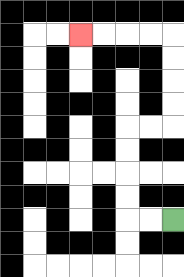{'start': '[7, 9]', 'end': '[3, 1]', 'path_directions': 'L,L,U,U,U,U,R,R,U,U,U,U,L,L,L,L', 'path_coordinates': '[[7, 9], [6, 9], [5, 9], [5, 8], [5, 7], [5, 6], [5, 5], [6, 5], [7, 5], [7, 4], [7, 3], [7, 2], [7, 1], [6, 1], [5, 1], [4, 1], [3, 1]]'}